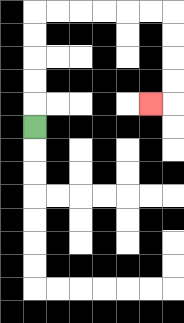{'start': '[1, 5]', 'end': '[6, 4]', 'path_directions': 'U,U,U,U,U,R,R,R,R,R,R,D,D,D,D,L', 'path_coordinates': '[[1, 5], [1, 4], [1, 3], [1, 2], [1, 1], [1, 0], [2, 0], [3, 0], [4, 0], [5, 0], [6, 0], [7, 0], [7, 1], [7, 2], [7, 3], [7, 4], [6, 4]]'}